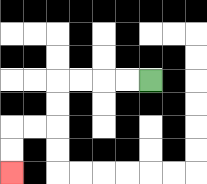{'start': '[6, 3]', 'end': '[0, 7]', 'path_directions': 'L,L,L,L,D,D,L,L,D,D', 'path_coordinates': '[[6, 3], [5, 3], [4, 3], [3, 3], [2, 3], [2, 4], [2, 5], [1, 5], [0, 5], [0, 6], [0, 7]]'}